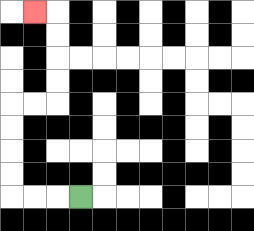{'start': '[3, 8]', 'end': '[1, 0]', 'path_directions': 'L,L,L,U,U,U,U,R,R,U,U,U,U,L', 'path_coordinates': '[[3, 8], [2, 8], [1, 8], [0, 8], [0, 7], [0, 6], [0, 5], [0, 4], [1, 4], [2, 4], [2, 3], [2, 2], [2, 1], [2, 0], [1, 0]]'}